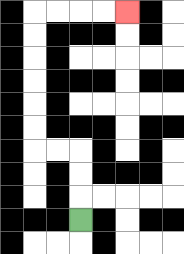{'start': '[3, 9]', 'end': '[5, 0]', 'path_directions': 'U,U,U,L,L,U,U,U,U,U,U,R,R,R,R', 'path_coordinates': '[[3, 9], [3, 8], [3, 7], [3, 6], [2, 6], [1, 6], [1, 5], [1, 4], [1, 3], [1, 2], [1, 1], [1, 0], [2, 0], [3, 0], [4, 0], [5, 0]]'}